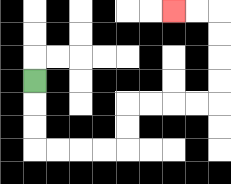{'start': '[1, 3]', 'end': '[7, 0]', 'path_directions': 'D,D,D,R,R,R,R,U,U,R,R,R,R,U,U,U,U,L,L', 'path_coordinates': '[[1, 3], [1, 4], [1, 5], [1, 6], [2, 6], [3, 6], [4, 6], [5, 6], [5, 5], [5, 4], [6, 4], [7, 4], [8, 4], [9, 4], [9, 3], [9, 2], [9, 1], [9, 0], [8, 0], [7, 0]]'}